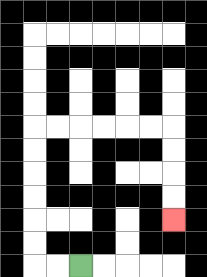{'start': '[3, 11]', 'end': '[7, 9]', 'path_directions': 'L,L,U,U,U,U,U,U,R,R,R,R,R,R,D,D,D,D', 'path_coordinates': '[[3, 11], [2, 11], [1, 11], [1, 10], [1, 9], [1, 8], [1, 7], [1, 6], [1, 5], [2, 5], [3, 5], [4, 5], [5, 5], [6, 5], [7, 5], [7, 6], [7, 7], [7, 8], [7, 9]]'}